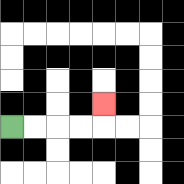{'start': '[0, 5]', 'end': '[4, 4]', 'path_directions': 'R,R,R,R,U', 'path_coordinates': '[[0, 5], [1, 5], [2, 5], [3, 5], [4, 5], [4, 4]]'}